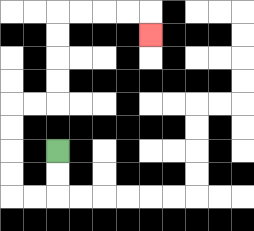{'start': '[2, 6]', 'end': '[6, 1]', 'path_directions': 'D,D,L,L,U,U,U,U,R,R,U,U,U,U,R,R,R,R,D', 'path_coordinates': '[[2, 6], [2, 7], [2, 8], [1, 8], [0, 8], [0, 7], [0, 6], [0, 5], [0, 4], [1, 4], [2, 4], [2, 3], [2, 2], [2, 1], [2, 0], [3, 0], [4, 0], [5, 0], [6, 0], [6, 1]]'}